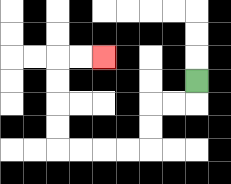{'start': '[8, 3]', 'end': '[4, 2]', 'path_directions': 'D,L,L,D,D,L,L,L,L,U,U,U,U,R,R', 'path_coordinates': '[[8, 3], [8, 4], [7, 4], [6, 4], [6, 5], [6, 6], [5, 6], [4, 6], [3, 6], [2, 6], [2, 5], [2, 4], [2, 3], [2, 2], [3, 2], [4, 2]]'}